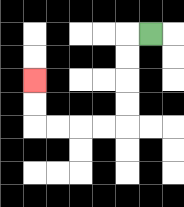{'start': '[6, 1]', 'end': '[1, 3]', 'path_directions': 'L,D,D,D,D,L,L,L,L,U,U', 'path_coordinates': '[[6, 1], [5, 1], [5, 2], [5, 3], [5, 4], [5, 5], [4, 5], [3, 5], [2, 5], [1, 5], [1, 4], [1, 3]]'}